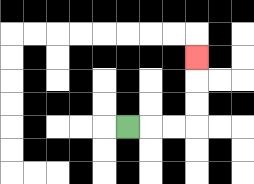{'start': '[5, 5]', 'end': '[8, 2]', 'path_directions': 'R,R,R,U,U,U', 'path_coordinates': '[[5, 5], [6, 5], [7, 5], [8, 5], [8, 4], [8, 3], [8, 2]]'}